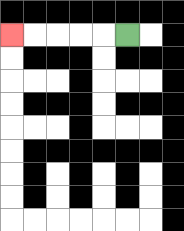{'start': '[5, 1]', 'end': '[0, 1]', 'path_directions': 'L,L,L,L,L', 'path_coordinates': '[[5, 1], [4, 1], [3, 1], [2, 1], [1, 1], [0, 1]]'}